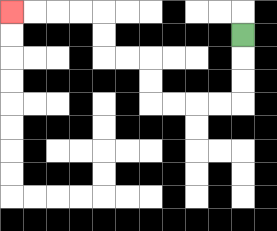{'start': '[10, 1]', 'end': '[0, 0]', 'path_directions': 'D,D,D,L,L,L,L,U,U,L,L,U,U,L,L,L,L', 'path_coordinates': '[[10, 1], [10, 2], [10, 3], [10, 4], [9, 4], [8, 4], [7, 4], [6, 4], [6, 3], [6, 2], [5, 2], [4, 2], [4, 1], [4, 0], [3, 0], [2, 0], [1, 0], [0, 0]]'}